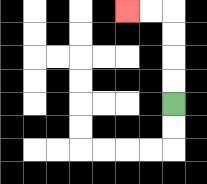{'start': '[7, 4]', 'end': '[5, 0]', 'path_directions': 'U,U,U,U,L,L', 'path_coordinates': '[[7, 4], [7, 3], [7, 2], [7, 1], [7, 0], [6, 0], [5, 0]]'}